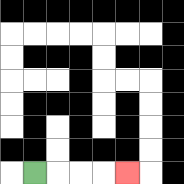{'start': '[1, 7]', 'end': '[5, 7]', 'path_directions': 'R,R,R,R', 'path_coordinates': '[[1, 7], [2, 7], [3, 7], [4, 7], [5, 7]]'}